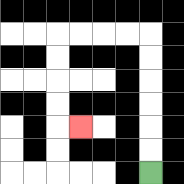{'start': '[6, 7]', 'end': '[3, 5]', 'path_directions': 'U,U,U,U,U,U,L,L,L,L,D,D,D,D,R', 'path_coordinates': '[[6, 7], [6, 6], [6, 5], [6, 4], [6, 3], [6, 2], [6, 1], [5, 1], [4, 1], [3, 1], [2, 1], [2, 2], [2, 3], [2, 4], [2, 5], [3, 5]]'}